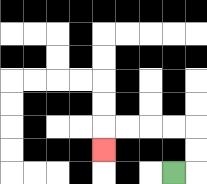{'start': '[7, 7]', 'end': '[4, 6]', 'path_directions': 'R,U,U,L,L,L,L,D', 'path_coordinates': '[[7, 7], [8, 7], [8, 6], [8, 5], [7, 5], [6, 5], [5, 5], [4, 5], [4, 6]]'}